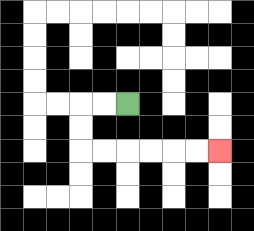{'start': '[5, 4]', 'end': '[9, 6]', 'path_directions': 'L,L,D,D,R,R,R,R,R,R', 'path_coordinates': '[[5, 4], [4, 4], [3, 4], [3, 5], [3, 6], [4, 6], [5, 6], [6, 6], [7, 6], [8, 6], [9, 6]]'}